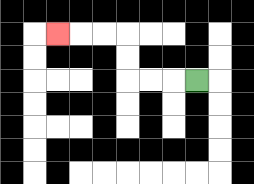{'start': '[8, 3]', 'end': '[2, 1]', 'path_directions': 'L,L,L,U,U,L,L,L', 'path_coordinates': '[[8, 3], [7, 3], [6, 3], [5, 3], [5, 2], [5, 1], [4, 1], [3, 1], [2, 1]]'}